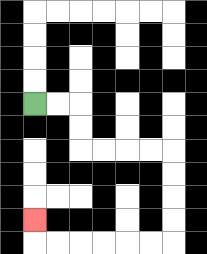{'start': '[1, 4]', 'end': '[1, 9]', 'path_directions': 'R,R,D,D,R,R,R,R,D,D,D,D,L,L,L,L,L,L,U', 'path_coordinates': '[[1, 4], [2, 4], [3, 4], [3, 5], [3, 6], [4, 6], [5, 6], [6, 6], [7, 6], [7, 7], [7, 8], [7, 9], [7, 10], [6, 10], [5, 10], [4, 10], [3, 10], [2, 10], [1, 10], [1, 9]]'}